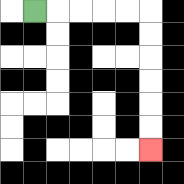{'start': '[1, 0]', 'end': '[6, 6]', 'path_directions': 'R,R,R,R,R,D,D,D,D,D,D', 'path_coordinates': '[[1, 0], [2, 0], [3, 0], [4, 0], [5, 0], [6, 0], [6, 1], [6, 2], [6, 3], [6, 4], [6, 5], [6, 6]]'}